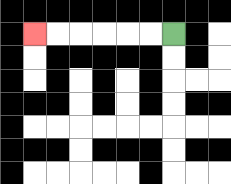{'start': '[7, 1]', 'end': '[1, 1]', 'path_directions': 'L,L,L,L,L,L', 'path_coordinates': '[[7, 1], [6, 1], [5, 1], [4, 1], [3, 1], [2, 1], [1, 1]]'}